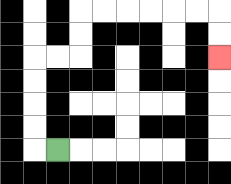{'start': '[2, 6]', 'end': '[9, 2]', 'path_directions': 'L,U,U,U,U,R,R,U,U,R,R,R,R,R,R,D,D', 'path_coordinates': '[[2, 6], [1, 6], [1, 5], [1, 4], [1, 3], [1, 2], [2, 2], [3, 2], [3, 1], [3, 0], [4, 0], [5, 0], [6, 0], [7, 0], [8, 0], [9, 0], [9, 1], [9, 2]]'}